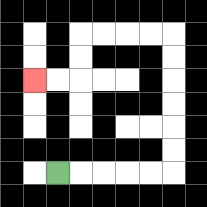{'start': '[2, 7]', 'end': '[1, 3]', 'path_directions': 'R,R,R,R,R,U,U,U,U,U,U,L,L,L,L,D,D,L,L', 'path_coordinates': '[[2, 7], [3, 7], [4, 7], [5, 7], [6, 7], [7, 7], [7, 6], [7, 5], [7, 4], [7, 3], [7, 2], [7, 1], [6, 1], [5, 1], [4, 1], [3, 1], [3, 2], [3, 3], [2, 3], [1, 3]]'}